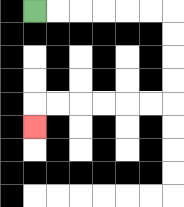{'start': '[1, 0]', 'end': '[1, 5]', 'path_directions': 'R,R,R,R,R,R,D,D,D,D,L,L,L,L,L,L,D', 'path_coordinates': '[[1, 0], [2, 0], [3, 0], [4, 0], [5, 0], [6, 0], [7, 0], [7, 1], [7, 2], [7, 3], [7, 4], [6, 4], [5, 4], [4, 4], [3, 4], [2, 4], [1, 4], [1, 5]]'}